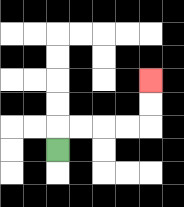{'start': '[2, 6]', 'end': '[6, 3]', 'path_directions': 'U,R,R,R,R,U,U', 'path_coordinates': '[[2, 6], [2, 5], [3, 5], [4, 5], [5, 5], [6, 5], [6, 4], [6, 3]]'}